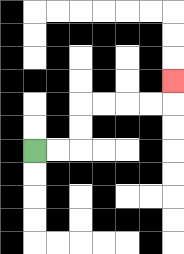{'start': '[1, 6]', 'end': '[7, 3]', 'path_directions': 'R,R,U,U,R,R,R,R,U', 'path_coordinates': '[[1, 6], [2, 6], [3, 6], [3, 5], [3, 4], [4, 4], [5, 4], [6, 4], [7, 4], [7, 3]]'}